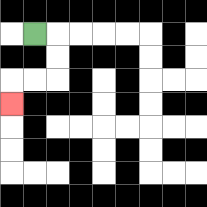{'start': '[1, 1]', 'end': '[0, 4]', 'path_directions': 'R,D,D,L,L,D', 'path_coordinates': '[[1, 1], [2, 1], [2, 2], [2, 3], [1, 3], [0, 3], [0, 4]]'}